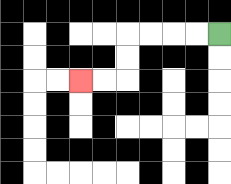{'start': '[9, 1]', 'end': '[3, 3]', 'path_directions': 'L,L,L,L,D,D,L,L', 'path_coordinates': '[[9, 1], [8, 1], [7, 1], [6, 1], [5, 1], [5, 2], [5, 3], [4, 3], [3, 3]]'}